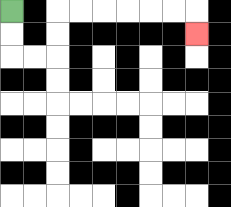{'start': '[0, 0]', 'end': '[8, 1]', 'path_directions': 'D,D,R,R,U,U,R,R,R,R,R,R,D', 'path_coordinates': '[[0, 0], [0, 1], [0, 2], [1, 2], [2, 2], [2, 1], [2, 0], [3, 0], [4, 0], [5, 0], [6, 0], [7, 0], [8, 0], [8, 1]]'}